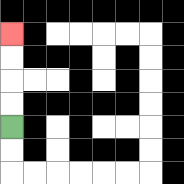{'start': '[0, 5]', 'end': '[0, 1]', 'path_directions': 'U,U,U,U', 'path_coordinates': '[[0, 5], [0, 4], [0, 3], [0, 2], [0, 1]]'}